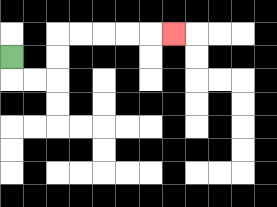{'start': '[0, 2]', 'end': '[7, 1]', 'path_directions': 'D,R,R,U,U,R,R,R,R,R', 'path_coordinates': '[[0, 2], [0, 3], [1, 3], [2, 3], [2, 2], [2, 1], [3, 1], [4, 1], [5, 1], [6, 1], [7, 1]]'}